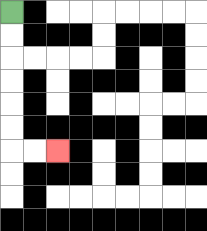{'start': '[0, 0]', 'end': '[2, 6]', 'path_directions': 'D,D,D,D,D,D,R,R', 'path_coordinates': '[[0, 0], [0, 1], [0, 2], [0, 3], [0, 4], [0, 5], [0, 6], [1, 6], [2, 6]]'}